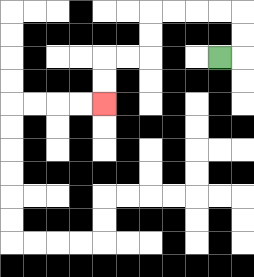{'start': '[9, 2]', 'end': '[4, 4]', 'path_directions': 'R,U,U,L,L,L,L,D,D,L,L,D,D', 'path_coordinates': '[[9, 2], [10, 2], [10, 1], [10, 0], [9, 0], [8, 0], [7, 0], [6, 0], [6, 1], [6, 2], [5, 2], [4, 2], [4, 3], [4, 4]]'}